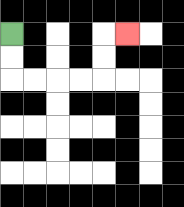{'start': '[0, 1]', 'end': '[5, 1]', 'path_directions': 'D,D,R,R,R,R,U,U,R', 'path_coordinates': '[[0, 1], [0, 2], [0, 3], [1, 3], [2, 3], [3, 3], [4, 3], [4, 2], [4, 1], [5, 1]]'}